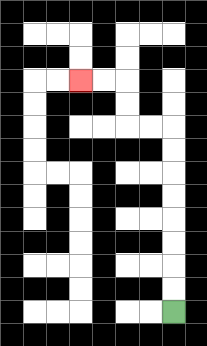{'start': '[7, 13]', 'end': '[3, 3]', 'path_directions': 'U,U,U,U,U,U,U,U,L,L,U,U,L,L', 'path_coordinates': '[[7, 13], [7, 12], [7, 11], [7, 10], [7, 9], [7, 8], [7, 7], [7, 6], [7, 5], [6, 5], [5, 5], [5, 4], [5, 3], [4, 3], [3, 3]]'}